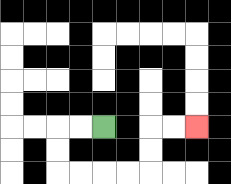{'start': '[4, 5]', 'end': '[8, 5]', 'path_directions': 'L,L,D,D,R,R,R,R,U,U,R,R', 'path_coordinates': '[[4, 5], [3, 5], [2, 5], [2, 6], [2, 7], [3, 7], [4, 7], [5, 7], [6, 7], [6, 6], [6, 5], [7, 5], [8, 5]]'}